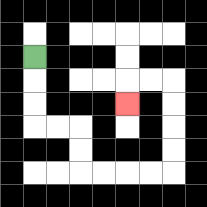{'start': '[1, 2]', 'end': '[5, 4]', 'path_directions': 'D,D,D,R,R,D,D,R,R,R,R,U,U,U,U,L,L,D', 'path_coordinates': '[[1, 2], [1, 3], [1, 4], [1, 5], [2, 5], [3, 5], [3, 6], [3, 7], [4, 7], [5, 7], [6, 7], [7, 7], [7, 6], [7, 5], [7, 4], [7, 3], [6, 3], [5, 3], [5, 4]]'}